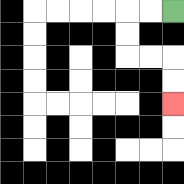{'start': '[7, 0]', 'end': '[7, 4]', 'path_directions': 'L,L,D,D,R,R,D,D', 'path_coordinates': '[[7, 0], [6, 0], [5, 0], [5, 1], [5, 2], [6, 2], [7, 2], [7, 3], [7, 4]]'}